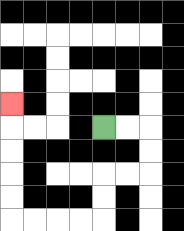{'start': '[4, 5]', 'end': '[0, 4]', 'path_directions': 'R,R,D,D,L,L,D,D,L,L,L,L,U,U,U,U,U', 'path_coordinates': '[[4, 5], [5, 5], [6, 5], [6, 6], [6, 7], [5, 7], [4, 7], [4, 8], [4, 9], [3, 9], [2, 9], [1, 9], [0, 9], [0, 8], [0, 7], [0, 6], [0, 5], [0, 4]]'}